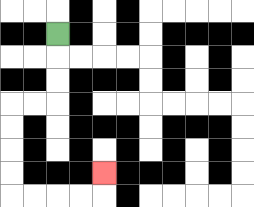{'start': '[2, 1]', 'end': '[4, 7]', 'path_directions': 'D,D,D,L,L,D,D,D,D,R,R,R,R,U', 'path_coordinates': '[[2, 1], [2, 2], [2, 3], [2, 4], [1, 4], [0, 4], [0, 5], [0, 6], [0, 7], [0, 8], [1, 8], [2, 8], [3, 8], [4, 8], [4, 7]]'}